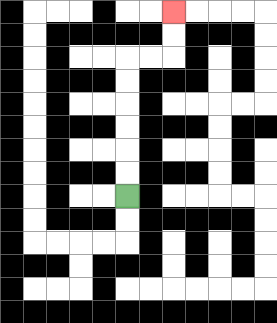{'start': '[5, 8]', 'end': '[7, 0]', 'path_directions': 'U,U,U,U,U,U,R,R,U,U', 'path_coordinates': '[[5, 8], [5, 7], [5, 6], [5, 5], [5, 4], [5, 3], [5, 2], [6, 2], [7, 2], [7, 1], [7, 0]]'}